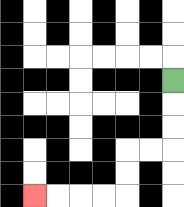{'start': '[7, 3]', 'end': '[1, 8]', 'path_directions': 'D,D,D,L,L,D,D,L,L,L,L', 'path_coordinates': '[[7, 3], [7, 4], [7, 5], [7, 6], [6, 6], [5, 6], [5, 7], [5, 8], [4, 8], [3, 8], [2, 8], [1, 8]]'}